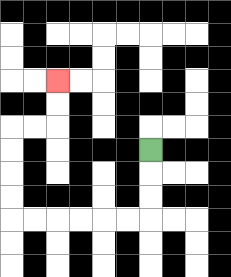{'start': '[6, 6]', 'end': '[2, 3]', 'path_directions': 'D,D,D,L,L,L,L,L,L,U,U,U,U,R,R,U,U', 'path_coordinates': '[[6, 6], [6, 7], [6, 8], [6, 9], [5, 9], [4, 9], [3, 9], [2, 9], [1, 9], [0, 9], [0, 8], [0, 7], [0, 6], [0, 5], [1, 5], [2, 5], [2, 4], [2, 3]]'}